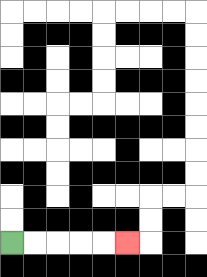{'start': '[0, 10]', 'end': '[5, 10]', 'path_directions': 'R,R,R,R,R', 'path_coordinates': '[[0, 10], [1, 10], [2, 10], [3, 10], [4, 10], [5, 10]]'}